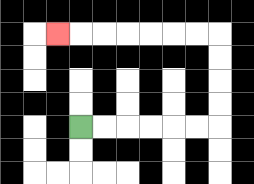{'start': '[3, 5]', 'end': '[2, 1]', 'path_directions': 'R,R,R,R,R,R,U,U,U,U,L,L,L,L,L,L,L', 'path_coordinates': '[[3, 5], [4, 5], [5, 5], [6, 5], [7, 5], [8, 5], [9, 5], [9, 4], [9, 3], [9, 2], [9, 1], [8, 1], [7, 1], [6, 1], [5, 1], [4, 1], [3, 1], [2, 1]]'}